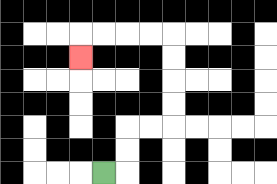{'start': '[4, 7]', 'end': '[3, 2]', 'path_directions': 'R,U,U,R,R,U,U,U,U,L,L,L,L,D', 'path_coordinates': '[[4, 7], [5, 7], [5, 6], [5, 5], [6, 5], [7, 5], [7, 4], [7, 3], [7, 2], [7, 1], [6, 1], [5, 1], [4, 1], [3, 1], [3, 2]]'}